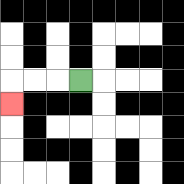{'start': '[3, 3]', 'end': '[0, 4]', 'path_directions': 'L,L,L,D', 'path_coordinates': '[[3, 3], [2, 3], [1, 3], [0, 3], [0, 4]]'}